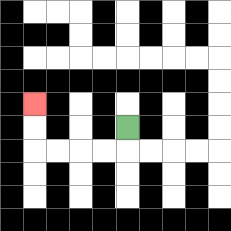{'start': '[5, 5]', 'end': '[1, 4]', 'path_directions': 'D,L,L,L,L,U,U', 'path_coordinates': '[[5, 5], [5, 6], [4, 6], [3, 6], [2, 6], [1, 6], [1, 5], [1, 4]]'}